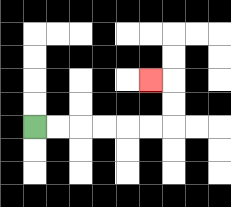{'start': '[1, 5]', 'end': '[6, 3]', 'path_directions': 'R,R,R,R,R,R,U,U,L', 'path_coordinates': '[[1, 5], [2, 5], [3, 5], [4, 5], [5, 5], [6, 5], [7, 5], [7, 4], [7, 3], [6, 3]]'}